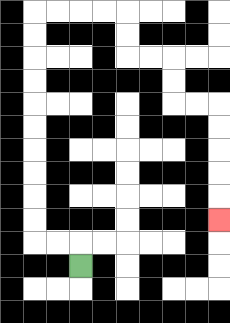{'start': '[3, 11]', 'end': '[9, 9]', 'path_directions': 'U,L,L,U,U,U,U,U,U,U,U,U,U,R,R,R,R,D,D,R,R,D,D,R,R,D,D,D,D,D', 'path_coordinates': '[[3, 11], [3, 10], [2, 10], [1, 10], [1, 9], [1, 8], [1, 7], [1, 6], [1, 5], [1, 4], [1, 3], [1, 2], [1, 1], [1, 0], [2, 0], [3, 0], [4, 0], [5, 0], [5, 1], [5, 2], [6, 2], [7, 2], [7, 3], [7, 4], [8, 4], [9, 4], [9, 5], [9, 6], [9, 7], [9, 8], [9, 9]]'}